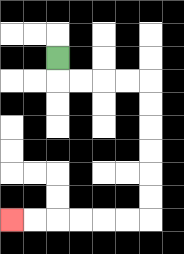{'start': '[2, 2]', 'end': '[0, 9]', 'path_directions': 'D,R,R,R,R,D,D,D,D,D,D,L,L,L,L,L,L', 'path_coordinates': '[[2, 2], [2, 3], [3, 3], [4, 3], [5, 3], [6, 3], [6, 4], [6, 5], [6, 6], [6, 7], [6, 8], [6, 9], [5, 9], [4, 9], [3, 9], [2, 9], [1, 9], [0, 9]]'}